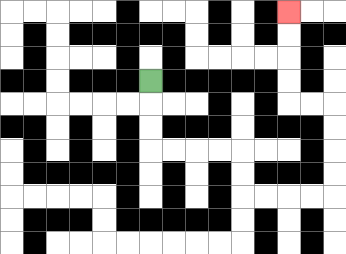{'start': '[6, 3]', 'end': '[12, 0]', 'path_directions': 'D,D,D,R,R,R,R,D,D,R,R,R,R,U,U,U,U,L,L,U,U,U,U', 'path_coordinates': '[[6, 3], [6, 4], [6, 5], [6, 6], [7, 6], [8, 6], [9, 6], [10, 6], [10, 7], [10, 8], [11, 8], [12, 8], [13, 8], [14, 8], [14, 7], [14, 6], [14, 5], [14, 4], [13, 4], [12, 4], [12, 3], [12, 2], [12, 1], [12, 0]]'}